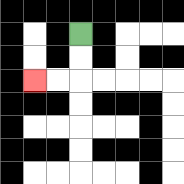{'start': '[3, 1]', 'end': '[1, 3]', 'path_directions': 'D,D,L,L', 'path_coordinates': '[[3, 1], [3, 2], [3, 3], [2, 3], [1, 3]]'}